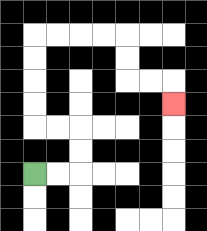{'start': '[1, 7]', 'end': '[7, 4]', 'path_directions': 'R,R,U,U,L,L,U,U,U,U,R,R,R,R,D,D,R,R,D', 'path_coordinates': '[[1, 7], [2, 7], [3, 7], [3, 6], [3, 5], [2, 5], [1, 5], [1, 4], [1, 3], [1, 2], [1, 1], [2, 1], [3, 1], [4, 1], [5, 1], [5, 2], [5, 3], [6, 3], [7, 3], [7, 4]]'}